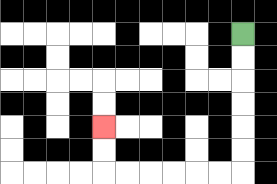{'start': '[10, 1]', 'end': '[4, 5]', 'path_directions': 'D,D,D,D,D,D,L,L,L,L,L,L,U,U', 'path_coordinates': '[[10, 1], [10, 2], [10, 3], [10, 4], [10, 5], [10, 6], [10, 7], [9, 7], [8, 7], [7, 7], [6, 7], [5, 7], [4, 7], [4, 6], [4, 5]]'}